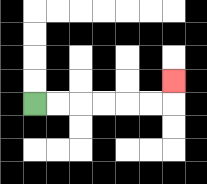{'start': '[1, 4]', 'end': '[7, 3]', 'path_directions': 'R,R,R,R,R,R,U', 'path_coordinates': '[[1, 4], [2, 4], [3, 4], [4, 4], [5, 4], [6, 4], [7, 4], [7, 3]]'}